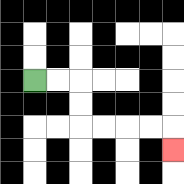{'start': '[1, 3]', 'end': '[7, 6]', 'path_directions': 'R,R,D,D,R,R,R,R,D', 'path_coordinates': '[[1, 3], [2, 3], [3, 3], [3, 4], [3, 5], [4, 5], [5, 5], [6, 5], [7, 5], [7, 6]]'}